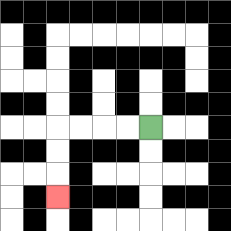{'start': '[6, 5]', 'end': '[2, 8]', 'path_directions': 'L,L,L,L,D,D,D', 'path_coordinates': '[[6, 5], [5, 5], [4, 5], [3, 5], [2, 5], [2, 6], [2, 7], [2, 8]]'}